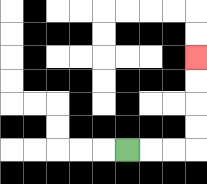{'start': '[5, 6]', 'end': '[8, 2]', 'path_directions': 'R,R,R,U,U,U,U', 'path_coordinates': '[[5, 6], [6, 6], [7, 6], [8, 6], [8, 5], [8, 4], [8, 3], [8, 2]]'}